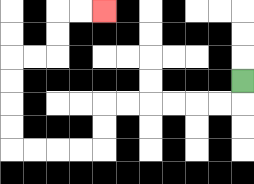{'start': '[10, 3]', 'end': '[4, 0]', 'path_directions': 'D,L,L,L,L,L,L,D,D,L,L,L,L,U,U,U,U,R,R,U,U,R,R', 'path_coordinates': '[[10, 3], [10, 4], [9, 4], [8, 4], [7, 4], [6, 4], [5, 4], [4, 4], [4, 5], [4, 6], [3, 6], [2, 6], [1, 6], [0, 6], [0, 5], [0, 4], [0, 3], [0, 2], [1, 2], [2, 2], [2, 1], [2, 0], [3, 0], [4, 0]]'}